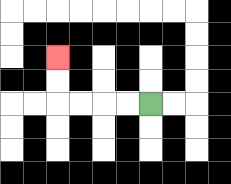{'start': '[6, 4]', 'end': '[2, 2]', 'path_directions': 'L,L,L,L,U,U', 'path_coordinates': '[[6, 4], [5, 4], [4, 4], [3, 4], [2, 4], [2, 3], [2, 2]]'}